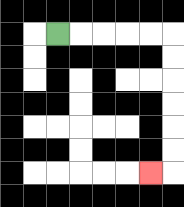{'start': '[2, 1]', 'end': '[6, 7]', 'path_directions': 'R,R,R,R,R,D,D,D,D,D,D,L', 'path_coordinates': '[[2, 1], [3, 1], [4, 1], [5, 1], [6, 1], [7, 1], [7, 2], [7, 3], [7, 4], [7, 5], [7, 6], [7, 7], [6, 7]]'}